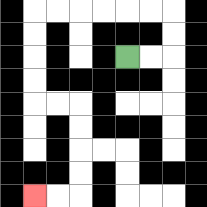{'start': '[5, 2]', 'end': '[1, 8]', 'path_directions': 'R,R,U,U,L,L,L,L,L,L,D,D,D,D,R,R,D,D,D,D,L,L', 'path_coordinates': '[[5, 2], [6, 2], [7, 2], [7, 1], [7, 0], [6, 0], [5, 0], [4, 0], [3, 0], [2, 0], [1, 0], [1, 1], [1, 2], [1, 3], [1, 4], [2, 4], [3, 4], [3, 5], [3, 6], [3, 7], [3, 8], [2, 8], [1, 8]]'}